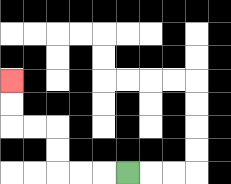{'start': '[5, 7]', 'end': '[0, 3]', 'path_directions': 'L,L,L,U,U,L,L,U,U', 'path_coordinates': '[[5, 7], [4, 7], [3, 7], [2, 7], [2, 6], [2, 5], [1, 5], [0, 5], [0, 4], [0, 3]]'}